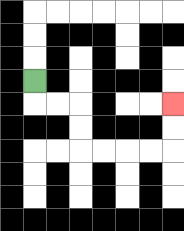{'start': '[1, 3]', 'end': '[7, 4]', 'path_directions': 'D,R,R,D,D,R,R,R,R,U,U', 'path_coordinates': '[[1, 3], [1, 4], [2, 4], [3, 4], [3, 5], [3, 6], [4, 6], [5, 6], [6, 6], [7, 6], [7, 5], [7, 4]]'}